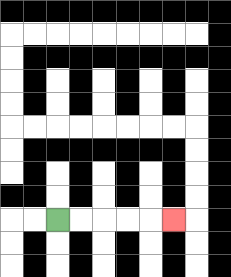{'start': '[2, 9]', 'end': '[7, 9]', 'path_directions': 'R,R,R,R,R', 'path_coordinates': '[[2, 9], [3, 9], [4, 9], [5, 9], [6, 9], [7, 9]]'}